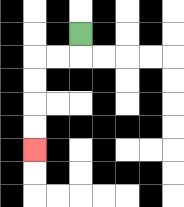{'start': '[3, 1]', 'end': '[1, 6]', 'path_directions': 'D,L,L,D,D,D,D', 'path_coordinates': '[[3, 1], [3, 2], [2, 2], [1, 2], [1, 3], [1, 4], [1, 5], [1, 6]]'}